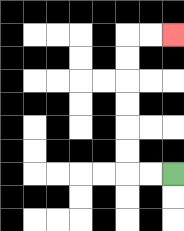{'start': '[7, 7]', 'end': '[7, 1]', 'path_directions': 'L,L,U,U,U,U,U,U,R,R', 'path_coordinates': '[[7, 7], [6, 7], [5, 7], [5, 6], [5, 5], [5, 4], [5, 3], [5, 2], [5, 1], [6, 1], [7, 1]]'}